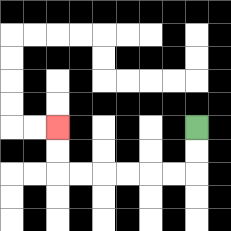{'start': '[8, 5]', 'end': '[2, 5]', 'path_directions': 'D,D,L,L,L,L,L,L,U,U', 'path_coordinates': '[[8, 5], [8, 6], [8, 7], [7, 7], [6, 7], [5, 7], [4, 7], [3, 7], [2, 7], [2, 6], [2, 5]]'}